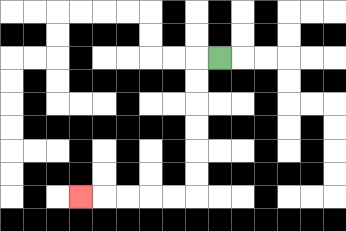{'start': '[9, 2]', 'end': '[3, 8]', 'path_directions': 'L,D,D,D,D,D,D,L,L,L,L,L', 'path_coordinates': '[[9, 2], [8, 2], [8, 3], [8, 4], [8, 5], [8, 6], [8, 7], [8, 8], [7, 8], [6, 8], [5, 8], [4, 8], [3, 8]]'}